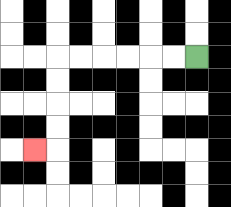{'start': '[8, 2]', 'end': '[1, 6]', 'path_directions': 'L,L,L,L,L,L,D,D,D,D,L', 'path_coordinates': '[[8, 2], [7, 2], [6, 2], [5, 2], [4, 2], [3, 2], [2, 2], [2, 3], [2, 4], [2, 5], [2, 6], [1, 6]]'}